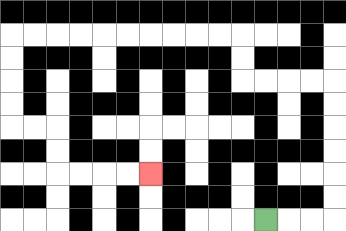{'start': '[11, 9]', 'end': '[6, 7]', 'path_directions': 'R,R,R,U,U,U,U,U,U,L,L,L,L,U,U,L,L,L,L,L,L,L,L,L,L,D,D,D,D,R,R,D,D,R,R,R,R', 'path_coordinates': '[[11, 9], [12, 9], [13, 9], [14, 9], [14, 8], [14, 7], [14, 6], [14, 5], [14, 4], [14, 3], [13, 3], [12, 3], [11, 3], [10, 3], [10, 2], [10, 1], [9, 1], [8, 1], [7, 1], [6, 1], [5, 1], [4, 1], [3, 1], [2, 1], [1, 1], [0, 1], [0, 2], [0, 3], [0, 4], [0, 5], [1, 5], [2, 5], [2, 6], [2, 7], [3, 7], [4, 7], [5, 7], [6, 7]]'}